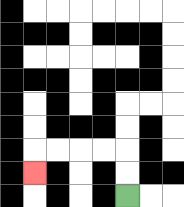{'start': '[5, 8]', 'end': '[1, 7]', 'path_directions': 'U,U,L,L,L,L,D', 'path_coordinates': '[[5, 8], [5, 7], [5, 6], [4, 6], [3, 6], [2, 6], [1, 6], [1, 7]]'}